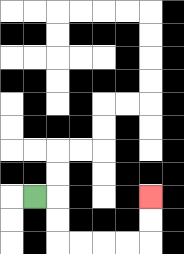{'start': '[1, 8]', 'end': '[6, 8]', 'path_directions': 'R,D,D,R,R,R,R,U,U', 'path_coordinates': '[[1, 8], [2, 8], [2, 9], [2, 10], [3, 10], [4, 10], [5, 10], [6, 10], [6, 9], [6, 8]]'}